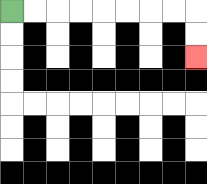{'start': '[0, 0]', 'end': '[8, 2]', 'path_directions': 'R,R,R,R,R,R,R,R,D,D', 'path_coordinates': '[[0, 0], [1, 0], [2, 0], [3, 0], [4, 0], [5, 0], [6, 0], [7, 0], [8, 0], [8, 1], [8, 2]]'}